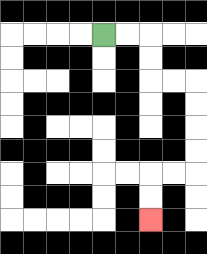{'start': '[4, 1]', 'end': '[6, 9]', 'path_directions': 'R,R,D,D,R,R,D,D,D,D,L,L,D,D', 'path_coordinates': '[[4, 1], [5, 1], [6, 1], [6, 2], [6, 3], [7, 3], [8, 3], [8, 4], [8, 5], [8, 6], [8, 7], [7, 7], [6, 7], [6, 8], [6, 9]]'}